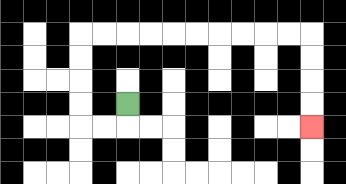{'start': '[5, 4]', 'end': '[13, 5]', 'path_directions': 'D,L,L,U,U,U,U,R,R,R,R,R,R,R,R,R,R,D,D,D,D', 'path_coordinates': '[[5, 4], [5, 5], [4, 5], [3, 5], [3, 4], [3, 3], [3, 2], [3, 1], [4, 1], [5, 1], [6, 1], [7, 1], [8, 1], [9, 1], [10, 1], [11, 1], [12, 1], [13, 1], [13, 2], [13, 3], [13, 4], [13, 5]]'}